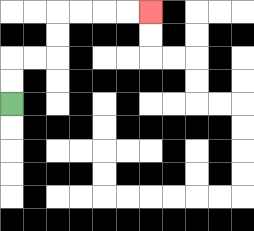{'start': '[0, 4]', 'end': '[6, 0]', 'path_directions': 'U,U,R,R,U,U,R,R,R,R', 'path_coordinates': '[[0, 4], [0, 3], [0, 2], [1, 2], [2, 2], [2, 1], [2, 0], [3, 0], [4, 0], [5, 0], [6, 0]]'}